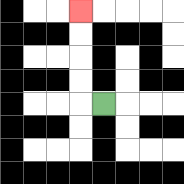{'start': '[4, 4]', 'end': '[3, 0]', 'path_directions': 'L,U,U,U,U', 'path_coordinates': '[[4, 4], [3, 4], [3, 3], [3, 2], [3, 1], [3, 0]]'}